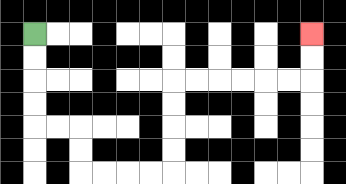{'start': '[1, 1]', 'end': '[13, 1]', 'path_directions': 'D,D,D,D,R,R,D,D,R,R,R,R,U,U,U,U,R,R,R,R,R,R,U,U', 'path_coordinates': '[[1, 1], [1, 2], [1, 3], [1, 4], [1, 5], [2, 5], [3, 5], [3, 6], [3, 7], [4, 7], [5, 7], [6, 7], [7, 7], [7, 6], [7, 5], [7, 4], [7, 3], [8, 3], [9, 3], [10, 3], [11, 3], [12, 3], [13, 3], [13, 2], [13, 1]]'}